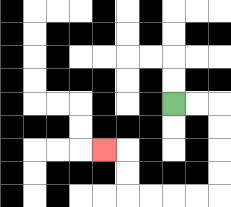{'start': '[7, 4]', 'end': '[4, 6]', 'path_directions': 'R,R,D,D,D,D,L,L,L,L,U,U,L', 'path_coordinates': '[[7, 4], [8, 4], [9, 4], [9, 5], [9, 6], [9, 7], [9, 8], [8, 8], [7, 8], [6, 8], [5, 8], [5, 7], [5, 6], [4, 6]]'}